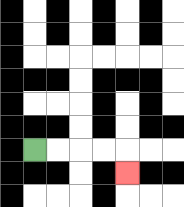{'start': '[1, 6]', 'end': '[5, 7]', 'path_directions': 'R,R,R,R,D', 'path_coordinates': '[[1, 6], [2, 6], [3, 6], [4, 6], [5, 6], [5, 7]]'}